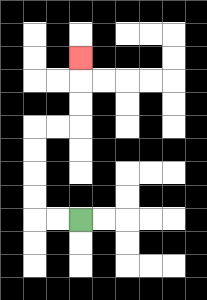{'start': '[3, 9]', 'end': '[3, 2]', 'path_directions': 'L,L,U,U,U,U,R,R,U,U,U', 'path_coordinates': '[[3, 9], [2, 9], [1, 9], [1, 8], [1, 7], [1, 6], [1, 5], [2, 5], [3, 5], [3, 4], [3, 3], [3, 2]]'}